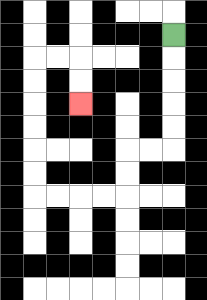{'start': '[7, 1]', 'end': '[3, 4]', 'path_directions': 'D,D,D,D,D,L,L,D,D,L,L,L,L,U,U,U,U,U,U,R,R,D,D', 'path_coordinates': '[[7, 1], [7, 2], [7, 3], [7, 4], [7, 5], [7, 6], [6, 6], [5, 6], [5, 7], [5, 8], [4, 8], [3, 8], [2, 8], [1, 8], [1, 7], [1, 6], [1, 5], [1, 4], [1, 3], [1, 2], [2, 2], [3, 2], [3, 3], [3, 4]]'}